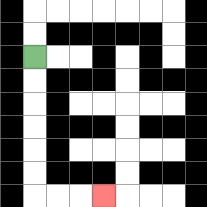{'start': '[1, 2]', 'end': '[4, 8]', 'path_directions': 'D,D,D,D,D,D,R,R,R', 'path_coordinates': '[[1, 2], [1, 3], [1, 4], [1, 5], [1, 6], [1, 7], [1, 8], [2, 8], [3, 8], [4, 8]]'}